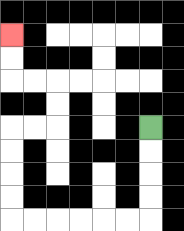{'start': '[6, 5]', 'end': '[0, 1]', 'path_directions': 'D,D,D,D,L,L,L,L,L,L,U,U,U,U,R,R,U,U,L,L,U,U', 'path_coordinates': '[[6, 5], [6, 6], [6, 7], [6, 8], [6, 9], [5, 9], [4, 9], [3, 9], [2, 9], [1, 9], [0, 9], [0, 8], [0, 7], [0, 6], [0, 5], [1, 5], [2, 5], [2, 4], [2, 3], [1, 3], [0, 3], [0, 2], [0, 1]]'}